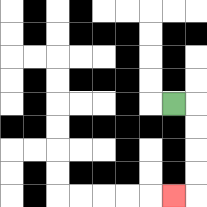{'start': '[7, 4]', 'end': '[7, 8]', 'path_directions': 'R,D,D,D,D,L', 'path_coordinates': '[[7, 4], [8, 4], [8, 5], [8, 6], [8, 7], [8, 8], [7, 8]]'}